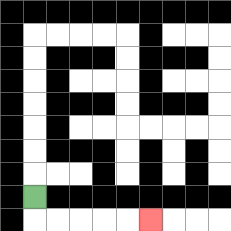{'start': '[1, 8]', 'end': '[6, 9]', 'path_directions': 'D,R,R,R,R,R', 'path_coordinates': '[[1, 8], [1, 9], [2, 9], [3, 9], [4, 9], [5, 9], [6, 9]]'}